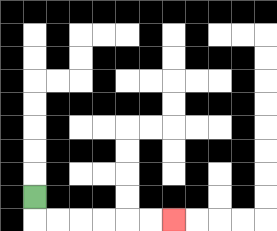{'start': '[1, 8]', 'end': '[7, 9]', 'path_directions': 'D,R,R,R,R,R,R', 'path_coordinates': '[[1, 8], [1, 9], [2, 9], [3, 9], [4, 9], [5, 9], [6, 9], [7, 9]]'}